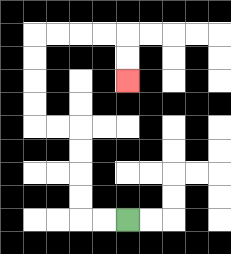{'start': '[5, 9]', 'end': '[5, 3]', 'path_directions': 'L,L,U,U,U,U,L,L,U,U,U,U,R,R,R,R,D,D', 'path_coordinates': '[[5, 9], [4, 9], [3, 9], [3, 8], [3, 7], [3, 6], [3, 5], [2, 5], [1, 5], [1, 4], [1, 3], [1, 2], [1, 1], [2, 1], [3, 1], [4, 1], [5, 1], [5, 2], [5, 3]]'}